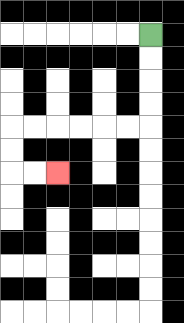{'start': '[6, 1]', 'end': '[2, 7]', 'path_directions': 'D,D,D,D,L,L,L,L,L,L,D,D,R,R', 'path_coordinates': '[[6, 1], [6, 2], [6, 3], [6, 4], [6, 5], [5, 5], [4, 5], [3, 5], [2, 5], [1, 5], [0, 5], [0, 6], [0, 7], [1, 7], [2, 7]]'}